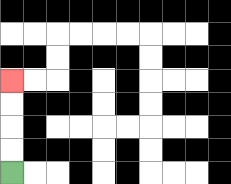{'start': '[0, 7]', 'end': '[0, 3]', 'path_directions': 'U,U,U,U', 'path_coordinates': '[[0, 7], [0, 6], [0, 5], [0, 4], [0, 3]]'}